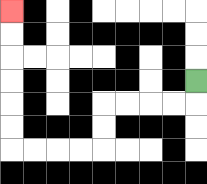{'start': '[8, 3]', 'end': '[0, 0]', 'path_directions': 'D,L,L,L,L,D,D,L,L,L,L,U,U,U,U,U,U', 'path_coordinates': '[[8, 3], [8, 4], [7, 4], [6, 4], [5, 4], [4, 4], [4, 5], [4, 6], [3, 6], [2, 6], [1, 6], [0, 6], [0, 5], [0, 4], [0, 3], [0, 2], [0, 1], [0, 0]]'}